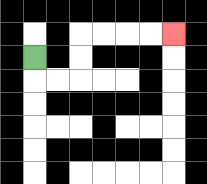{'start': '[1, 2]', 'end': '[7, 1]', 'path_directions': 'D,R,R,U,U,R,R,R,R', 'path_coordinates': '[[1, 2], [1, 3], [2, 3], [3, 3], [3, 2], [3, 1], [4, 1], [5, 1], [6, 1], [7, 1]]'}